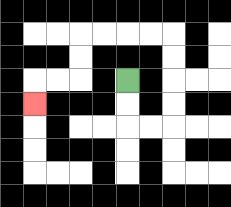{'start': '[5, 3]', 'end': '[1, 4]', 'path_directions': 'D,D,R,R,U,U,U,U,L,L,L,L,D,D,L,L,D', 'path_coordinates': '[[5, 3], [5, 4], [5, 5], [6, 5], [7, 5], [7, 4], [7, 3], [7, 2], [7, 1], [6, 1], [5, 1], [4, 1], [3, 1], [3, 2], [3, 3], [2, 3], [1, 3], [1, 4]]'}